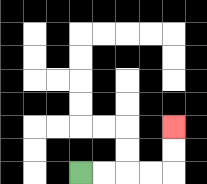{'start': '[3, 7]', 'end': '[7, 5]', 'path_directions': 'R,R,R,R,U,U', 'path_coordinates': '[[3, 7], [4, 7], [5, 7], [6, 7], [7, 7], [7, 6], [7, 5]]'}